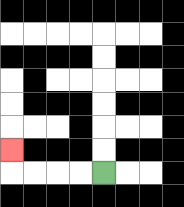{'start': '[4, 7]', 'end': '[0, 6]', 'path_directions': 'L,L,L,L,U', 'path_coordinates': '[[4, 7], [3, 7], [2, 7], [1, 7], [0, 7], [0, 6]]'}